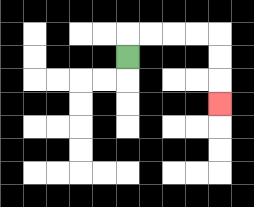{'start': '[5, 2]', 'end': '[9, 4]', 'path_directions': 'U,R,R,R,R,D,D,D', 'path_coordinates': '[[5, 2], [5, 1], [6, 1], [7, 1], [8, 1], [9, 1], [9, 2], [9, 3], [9, 4]]'}